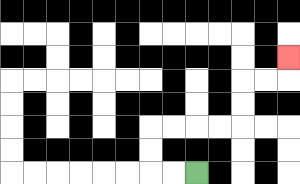{'start': '[8, 7]', 'end': '[12, 2]', 'path_directions': 'L,L,U,U,R,R,R,R,U,U,R,R,U', 'path_coordinates': '[[8, 7], [7, 7], [6, 7], [6, 6], [6, 5], [7, 5], [8, 5], [9, 5], [10, 5], [10, 4], [10, 3], [11, 3], [12, 3], [12, 2]]'}